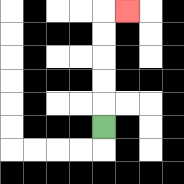{'start': '[4, 5]', 'end': '[5, 0]', 'path_directions': 'U,U,U,U,U,R', 'path_coordinates': '[[4, 5], [4, 4], [4, 3], [4, 2], [4, 1], [4, 0], [5, 0]]'}